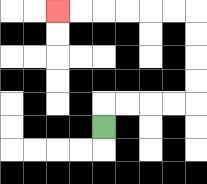{'start': '[4, 5]', 'end': '[2, 0]', 'path_directions': 'U,R,R,R,R,U,U,U,U,L,L,L,L,L,L', 'path_coordinates': '[[4, 5], [4, 4], [5, 4], [6, 4], [7, 4], [8, 4], [8, 3], [8, 2], [8, 1], [8, 0], [7, 0], [6, 0], [5, 0], [4, 0], [3, 0], [2, 0]]'}